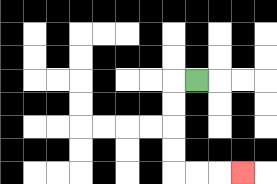{'start': '[8, 3]', 'end': '[10, 7]', 'path_directions': 'L,D,D,D,D,R,R,R', 'path_coordinates': '[[8, 3], [7, 3], [7, 4], [7, 5], [7, 6], [7, 7], [8, 7], [9, 7], [10, 7]]'}